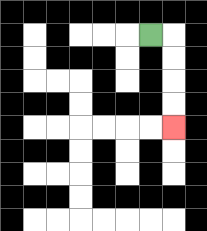{'start': '[6, 1]', 'end': '[7, 5]', 'path_directions': 'R,D,D,D,D', 'path_coordinates': '[[6, 1], [7, 1], [7, 2], [7, 3], [7, 4], [7, 5]]'}